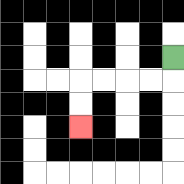{'start': '[7, 2]', 'end': '[3, 5]', 'path_directions': 'D,L,L,L,L,D,D', 'path_coordinates': '[[7, 2], [7, 3], [6, 3], [5, 3], [4, 3], [3, 3], [3, 4], [3, 5]]'}